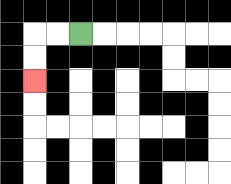{'start': '[3, 1]', 'end': '[1, 3]', 'path_directions': 'L,L,D,D', 'path_coordinates': '[[3, 1], [2, 1], [1, 1], [1, 2], [1, 3]]'}